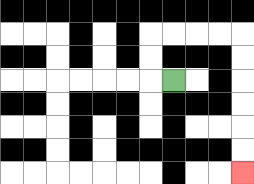{'start': '[7, 3]', 'end': '[10, 7]', 'path_directions': 'L,U,U,R,R,R,R,D,D,D,D,D,D', 'path_coordinates': '[[7, 3], [6, 3], [6, 2], [6, 1], [7, 1], [8, 1], [9, 1], [10, 1], [10, 2], [10, 3], [10, 4], [10, 5], [10, 6], [10, 7]]'}